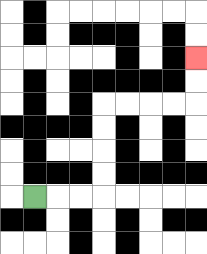{'start': '[1, 8]', 'end': '[8, 2]', 'path_directions': 'R,R,R,U,U,U,U,R,R,R,R,U,U', 'path_coordinates': '[[1, 8], [2, 8], [3, 8], [4, 8], [4, 7], [4, 6], [4, 5], [4, 4], [5, 4], [6, 4], [7, 4], [8, 4], [8, 3], [8, 2]]'}